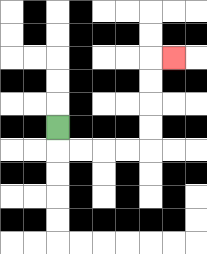{'start': '[2, 5]', 'end': '[7, 2]', 'path_directions': 'D,R,R,R,R,U,U,U,U,R', 'path_coordinates': '[[2, 5], [2, 6], [3, 6], [4, 6], [5, 6], [6, 6], [6, 5], [6, 4], [6, 3], [6, 2], [7, 2]]'}